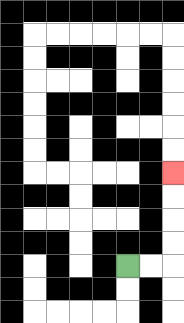{'start': '[5, 11]', 'end': '[7, 7]', 'path_directions': 'R,R,U,U,U,U', 'path_coordinates': '[[5, 11], [6, 11], [7, 11], [7, 10], [7, 9], [7, 8], [7, 7]]'}